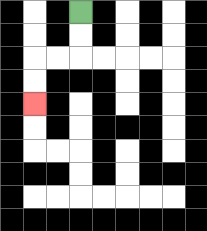{'start': '[3, 0]', 'end': '[1, 4]', 'path_directions': 'D,D,L,L,D,D', 'path_coordinates': '[[3, 0], [3, 1], [3, 2], [2, 2], [1, 2], [1, 3], [1, 4]]'}